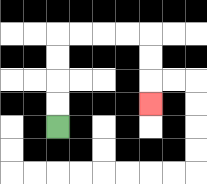{'start': '[2, 5]', 'end': '[6, 4]', 'path_directions': 'U,U,U,U,R,R,R,R,D,D,D', 'path_coordinates': '[[2, 5], [2, 4], [2, 3], [2, 2], [2, 1], [3, 1], [4, 1], [5, 1], [6, 1], [6, 2], [6, 3], [6, 4]]'}